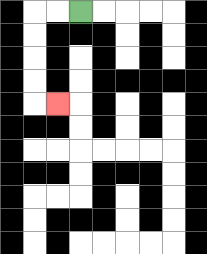{'start': '[3, 0]', 'end': '[2, 4]', 'path_directions': 'L,L,D,D,D,D,R', 'path_coordinates': '[[3, 0], [2, 0], [1, 0], [1, 1], [1, 2], [1, 3], [1, 4], [2, 4]]'}